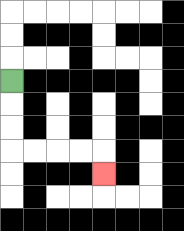{'start': '[0, 3]', 'end': '[4, 7]', 'path_directions': 'D,D,D,R,R,R,R,D', 'path_coordinates': '[[0, 3], [0, 4], [0, 5], [0, 6], [1, 6], [2, 6], [3, 6], [4, 6], [4, 7]]'}